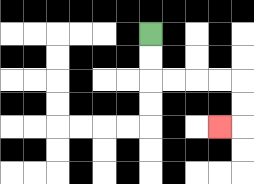{'start': '[6, 1]', 'end': '[9, 5]', 'path_directions': 'D,D,R,R,R,R,D,D,L', 'path_coordinates': '[[6, 1], [6, 2], [6, 3], [7, 3], [8, 3], [9, 3], [10, 3], [10, 4], [10, 5], [9, 5]]'}